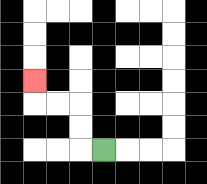{'start': '[4, 6]', 'end': '[1, 3]', 'path_directions': 'L,U,U,L,L,U', 'path_coordinates': '[[4, 6], [3, 6], [3, 5], [3, 4], [2, 4], [1, 4], [1, 3]]'}